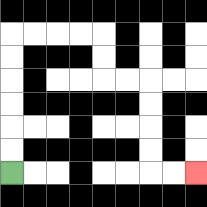{'start': '[0, 7]', 'end': '[8, 7]', 'path_directions': 'U,U,U,U,U,U,R,R,R,R,D,D,R,R,D,D,D,D,R,R', 'path_coordinates': '[[0, 7], [0, 6], [0, 5], [0, 4], [0, 3], [0, 2], [0, 1], [1, 1], [2, 1], [3, 1], [4, 1], [4, 2], [4, 3], [5, 3], [6, 3], [6, 4], [6, 5], [6, 6], [6, 7], [7, 7], [8, 7]]'}